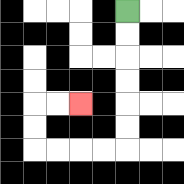{'start': '[5, 0]', 'end': '[3, 4]', 'path_directions': 'D,D,D,D,D,D,L,L,L,L,U,U,R,R', 'path_coordinates': '[[5, 0], [5, 1], [5, 2], [5, 3], [5, 4], [5, 5], [5, 6], [4, 6], [3, 6], [2, 6], [1, 6], [1, 5], [1, 4], [2, 4], [3, 4]]'}